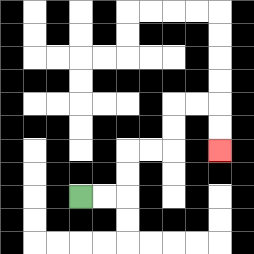{'start': '[3, 8]', 'end': '[9, 6]', 'path_directions': 'R,R,U,U,R,R,U,U,R,R,D,D', 'path_coordinates': '[[3, 8], [4, 8], [5, 8], [5, 7], [5, 6], [6, 6], [7, 6], [7, 5], [7, 4], [8, 4], [9, 4], [9, 5], [9, 6]]'}